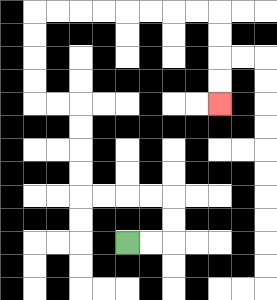{'start': '[5, 10]', 'end': '[9, 4]', 'path_directions': 'R,R,U,U,L,L,L,L,U,U,U,U,L,L,U,U,U,U,R,R,R,R,R,R,R,R,D,D,D,D', 'path_coordinates': '[[5, 10], [6, 10], [7, 10], [7, 9], [7, 8], [6, 8], [5, 8], [4, 8], [3, 8], [3, 7], [3, 6], [3, 5], [3, 4], [2, 4], [1, 4], [1, 3], [1, 2], [1, 1], [1, 0], [2, 0], [3, 0], [4, 0], [5, 0], [6, 0], [7, 0], [8, 0], [9, 0], [9, 1], [9, 2], [9, 3], [9, 4]]'}